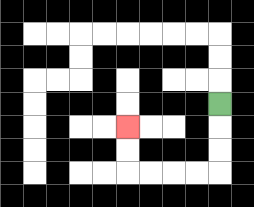{'start': '[9, 4]', 'end': '[5, 5]', 'path_directions': 'D,D,D,L,L,L,L,U,U', 'path_coordinates': '[[9, 4], [9, 5], [9, 6], [9, 7], [8, 7], [7, 7], [6, 7], [5, 7], [5, 6], [5, 5]]'}